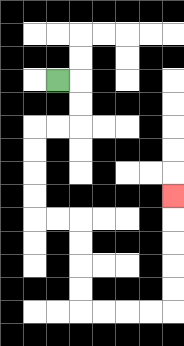{'start': '[2, 3]', 'end': '[7, 8]', 'path_directions': 'R,D,D,L,L,D,D,D,D,R,R,D,D,D,D,R,R,R,R,U,U,U,U,U', 'path_coordinates': '[[2, 3], [3, 3], [3, 4], [3, 5], [2, 5], [1, 5], [1, 6], [1, 7], [1, 8], [1, 9], [2, 9], [3, 9], [3, 10], [3, 11], [3, 12], [3, 13], [4, 13], [5, 13], [6, 13], [7, 13], [7, 12], [7, 11], [7, 10], [7, 9], [7, 8]]'}